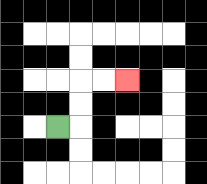{'start': '[2, 5]', 'end': '[5, 3]', 'path_directions': 'R,U,U,R,R', 'path_coordinates': '[[2, 5], [3, 5], [3, 4], [3, 3], [4, 3], [5, 3]]'}